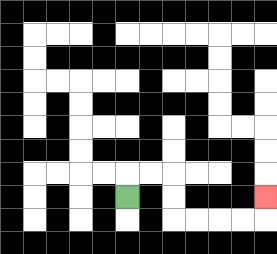{'start': '[5, 8]', 'end': '[11, 8]', 'path_directions': 'U,R,R,D,D,R,R,R,R,U', 'path_coordinates': '[[5, 8], [5, 7], [6, 7], [7, 7], [7, 8], [7, 9], [8, 9], [9, 9], [10, 9], [11, 9], [11, 8]]'}